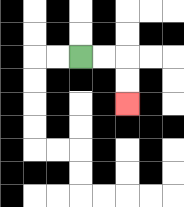{'start': '[3, 2]', 'end': '[5, 4]', 'path_directions': 'R,R,D,D', 'path_coordinates': '[[3, 2], [4, 2], [5, 2], [5, 3], [5, 4]]'}